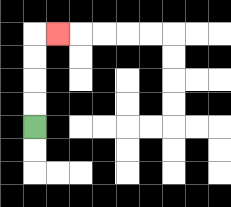{'start': '[1, 5]', 'end': '[2, 1]', 'path_directions': 'U,U,U,U,R', 'path_coordinates': '[[1, 5], [1, 4], [1, 3], [1, 2], [1, 1], [2, 1]]'}